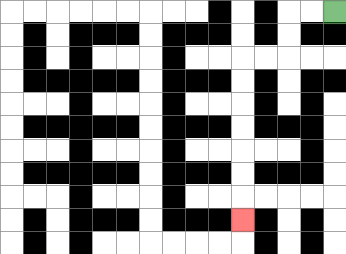{'start': '[14, 0]', 'end': '[10, 9]', 'path_directions': 'L,L,D,D,L,L,D,D,D,D,D,D,D', 'path_coordinates': '[[14, 0], [13, 0], [12, 0], [12, 1], [12, 2], [11, 2], [10, 2], [10, 3], [10, 4], [10, 5], [10, 6], [10, 7], [10, 8], [10, 9]]'}